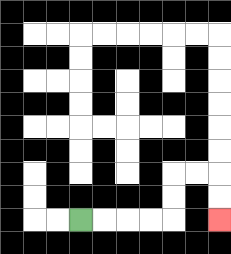{'start': '[3, 9]', 'end': '[9, 9]', 'path_directions': 'R,R,R,R,U,U,R,R,D,D', 'path_coordinates': '[[3, 9], [4, 9], [5, 9], [6, 9], [7, 9], [7, 8], [7, 7], [8, 7], [9, 7], [9, 8], [9, 9]]'}